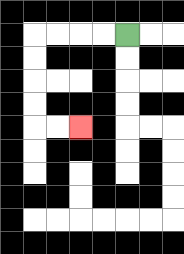{'start': '[5, 1]', 'end': '[3, 5]', 'path_directions': 'L,L,L,L,D,D,D,D,R,R', 'path_coordinates': '[[5, 1], [4, 1], [3, 1], [2, 1], [1, 1], [1, 2], [1, 3], [1, 4], [1, 5], [2, 5], [3, 5]]'}